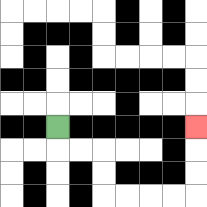{'start': '[2, 5]', 'end': '[8, 5]', 'path_directions': 'D,R,R,D,D,R,R,R,R,U,U,U', 'path_coordinates': '[[2, 5], [2, 6], [3, 6], [4, 6], [4, 7], [4, 8], [5, 8], [6, 8], [7, 8], [8, 8], [8, 7], [8, 6], [8, 5]]'}